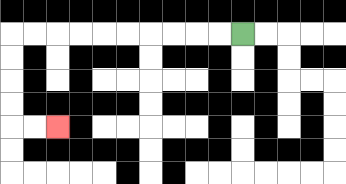{'start': '[10, 1]', 'end': '[2, 5]', 'path_directions': 'L,L,L,L,L,L,L,L,L,L,D,D,D,D,R,R', 'path_coordinates': '[[10, 1], [9, 1], [8, 1], [7, 1], [6, 1], [5, 1], [4, 1], [3, 1], [2, 1], [1, 1], [0, 1], [0, 2], [0, 3], [0, 4], [0, 5], [1, 5], [2, 5]]'}